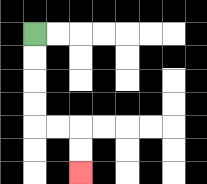{'start': '[1, 1]', 'end': '[3, 7]', 'path_directions': 'D,D,D,D,R,R,D,D', 'path_coordinates': '[[1, 1], [1, 2], [1, 3], [1, 4], [1, 5], [2, 5], [3, 5], [3, 6], [3, 7]]'}